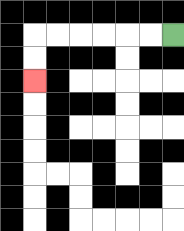{'start': '[7, 1]', 'end': '[1, 3]', 'path_directions': 'L,L,L,L,L,L,D,D', 'path_coordinates': '[[7, 1], [6, 1], [5, 1], [4, 1], [3, 1], [2, 1], [1, 1], [1, 2], [1, 3]]'}